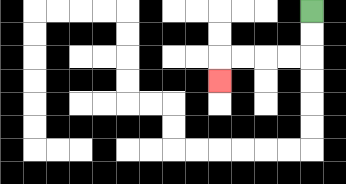{'start': '[13, 0]', 'end': '[9, 3]', 'path_directions': 'D,D,L,L,L,L,D', 'path_coordinates': '[[13, 0], [13, 1], [13, 2], [12, 2], [11, 2], [10, 2], [9, 2], [9, 3]]'}